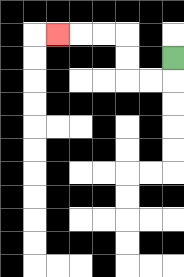{'start': '[7, 2]', 'end': '[2, 1]', 'path_directions': 'D,L,L,U,U,L,L,L', 'path_coordinates': '[[7, 2], [7, 3], [6, 3], [5, 3], [5, 2], [5, 1], [4, 1], [3, 1], [2, 1]]'}